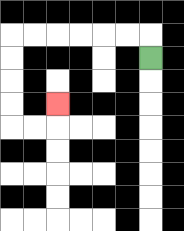{'start': '[6, 2]', 'end': '[2, 4]', 'path_directions': 'U,L,L,L,L,L,L,D,D,D,D,R,R,U', 'path_coordinates': '[[6, 2], [6, 1], [5, 1], [4, 1], [3, 1], [2, 1], [1, 1], [0, 1], [0, 2], [0, 3], [0, 4], [0, 5], [1, 5], [2, 5], [2, 4]]'}